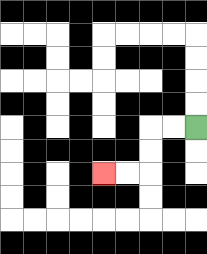{'start': '[8, 5]', 'end': '[4, 7]', 'path_directions': 'L,L,D,D,L,L', 'path_coordinates': '[[8, 5], [7, 5], [6, 5], [6, 6], [6, 7], [5, 7], [4, 7]]'}